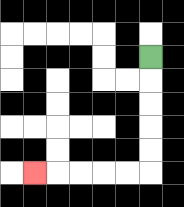{'start': '[6, 2]', 'end': '[1, 7]', 'path_directions': 'D,D,D,D,D,L,L,L,L,L', 'path_coordinates': '[[6, 2], [6, 3], [6, 4], [6, 5], [6, 6], [6, 7], [5, 7], [4, 7], [3, 7], [2, 7], [1, 7]]'}